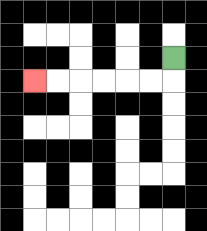{'start': '[7, 2]', 'end': '[1, 3]', 'path_directions': 'D,L,L,L,L,L,L', 'path_coordinates': '[[7, 2], [7, 3], [6, 3], [5, 3], [4, 3], [3, 3], [2, 3], [1, 3]]'}